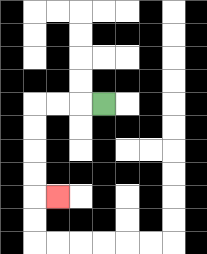{'start': '[4, 4]', 'end': '[2, 8]', 'path_directions': 'L,L,L,D,D,D,D,R', 'path_coordinates': '[[4, 4], [3, 4], [2, 4], [1, 4], [1, 5], [1, 6], [1, 7], [1, 8], [2, 8]]'}